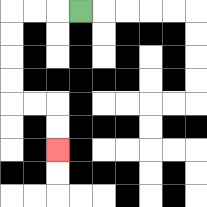{'start': '[3, 0]', 'end': '[2, 6]', 'path_directions': 'L,L,L,D,D,D,D,R,R,D,D', 'path_coordinates': '[[3, 0], [2, 0], [1, 0], [0, 0], [0, 1], [0, 2], [0, 3], [0, 4], [1, 4], [2, 4], [2, 5], [2, 6]]'}